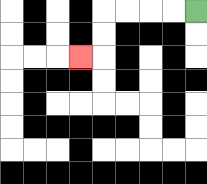{'start': '[8, 0]', 'end': '[3, 2]', 'path_directions': 'L,L,L,L,D,D,L', 'path_coordinates': '[[8, 0], [7, 0], [6, 0], [5, 0], [4, 0], [4, 1], [4, 2], [3, 2]]'}